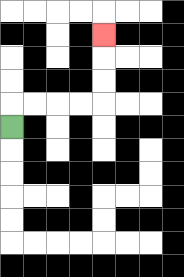{'start': '[0, 5]', 'end': '[4, 1]', 'path_directions': 'U,R,R,R,R,U,U,U', 'path_coordinates': '[[0, 5], [0, 4], [1, 4], [2, 4], [3, 4], [4, 4], [4, 3], [4, 2], [4, 1]]'}